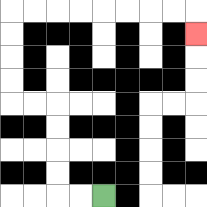{'start': '[4, 8]', 'end': '[8, 1]', 'path_directions': 'L,L,U,U,U,U,L,L,U,U,U,U,R,R,R,R,R,R,R,R,D', 'path_coordinates': '[[4, 8], [3, 8], [2, 8], [2, 7], [2, 6], [2, 5], [2, 4], [1, 4], [0, 4], [0, 3], [0, 2], [0, 1], [0, 0], [1, 0], [2, 0], [3, 0], [4, 0], [5, 0], [6, 0], [7, 0], [8, 0], [8, 1]]'}